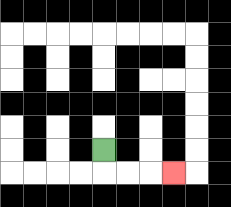{'start': '[4, 6]', 'end': '[7, 7]', 'path_directions': 'D,R,R,R', 'path_coordinates': '[[4, 6], [4, 7], [5, 7], [6, 7], [7, 7]]'}